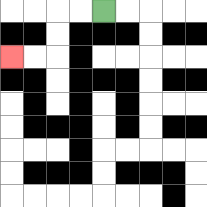{'start': '[4, 0]', 'end': '[0, 2]', 'path_directions': 'L,L,D,D,L,L', 'path_coordinates': '[[4, 0], [3, 0], [2, 0], [2, 1], [2, 2], [1, 2], [0, 2]]'}